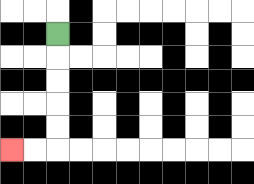{'start': '[2, 1]', 'end': '[0, 6]', 'path_directions': 'D,D,D,D,D,L,L', 'path_coordinates': '[[2, 1], [2, 2], [2, 3], [2, 4], [2, 5], [2, 6], [1, 6], [0, 6]]'}